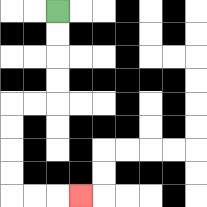{'start': '[2, 0]', 'end': '[3, 8]', 'path_directions': 'D,D,D,D,L,L,D,D,D,D,R,R,R', 'path_coordinates': '[[2, 0], [2, 1], [2, 2], [2, 3], [2, 4], [1, 4], [0, 4], [0, 5], [0, 6], [0, 7], [0, 8], [1, 8], [2, 8], [3, 8]]'}